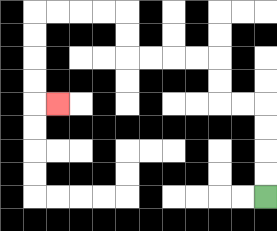{'start': '[11, 8]', 'end': '[2, 4]', 'path_directions': 'U,U,U,U,L,L,U,U,L,L,L,L,U,U,L,L,L,L,D,D,D,D,R', 'path_coordinates': '[[11, 8], [11, 7], [11, 6], [11, 5], [11, 4], [10, 4], [9, 4], [9, 3], [9, 2], [8, 2], [7, 2], [6, 2], [5, 2], [5, 1], [5, 0], [4, 0], [3, 0], [2, 0], [1, 0], [1, 1], [1, 2], [1, 3], [1, 4], [2, 4]]'}